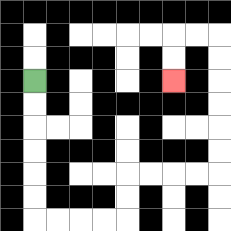{'start': '[1, 3]', 'end': '[7, 3]', 'path_directions': 'D,D,D,D,D,D,R,R,R,R,U,U,R,R,R,R,U,U,U,U,U,U,L,L,D,D', 'path_coordinates': '[[1, 3], [1, 4], [1, 5], [1, 6], [1, 7], [1, 8], [1, 9], [2, 9], [3, 9], [4, 9], [5, 9], [5, 8], [5, 7], [6, 7], [7, 7], [8, 7], [9, 7], [9, 6], [9, 5], [9, 4], [9, 3], [9, 2], [9, 1], [8, 1], [7, 1], [7, 2], [7, 3]]'}